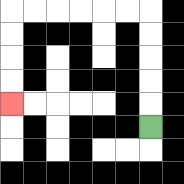{'start': '[6, 5]', 'end': '[0, 4]', 'path_directions': 'U,U,U,U,U,L,L,L,L,L,L,D,D,D,D', 'path_coordinates': '[[6, 5], [6, 4], [6, 3], [6, 2], [6, 1], [6, 0], [5, 0], [4, 0], [3, 0], [2, 0], [1, 0], [0, 0], [0, 1], [0, 2], [0, 3], [0, 4]]'}